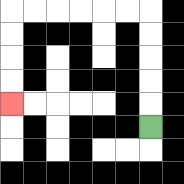{'start': '[6, 5]', 'end': '[0, 4]', 'path_directions': 'U,U,U,U,U,L,L,L,L,L,L,D,D,D,D', 'path_coordinates': '[[6, 5], [6, 4], [6, 3], [6, 2], [6, 1], [6, 0], [5, 0], [4, 0], [3, 0], [2, 0], [1, 0], [0, 0], [0, 1], [0, 2], [0, 3], [0, 4]]'}